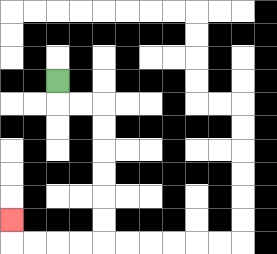{'start': '[2, 3]', 'end': '[0, 9]', 'path_directions': 'D,R,R,D,D,D,D,D,D,L,L,L,L,U', 'path_coordinates': '[[2, 3], [2, 4], [3, 4], [4, 4], [4, 5], [4, 6], [4, 7], [4, 8], [4, 9], [4, 10], [3, 10], [2, 10], [1, 10], [0, 10], [0, 9]]'}